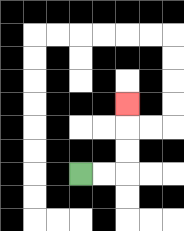{'start': '[3, 7]', 'end': '[5, 4]', 'path_directions': 'R,R,U,U,U', 'path_coordinates': '[[3, 7], [4, 7], [5, 7], [5, 6], [5, 5], [5, 4]]'}